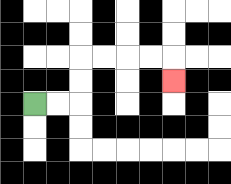{'start': '[1, 4]', 'end': '[7, 3]', 'path_directions': 'R,R,U,U,R,R,R,R,D', 'path_coordinates': '[[1, 4], [2, 4], [3, 4], [3, 3], [3, 2], [4, 2], [5, 2], [6, 2], [7, 2], [7, 3]]'}